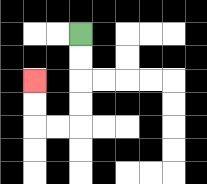{'start': '[3, 1]', 'end': '[1, 3]', 'path_directions': 'D,D,D,D,L,L,U,U', 'path_coordinates': '[[3, 1], [3, 2], [3, 3], [3, 4], [3, 5], [2, 5], [1, 5], [1, 4], [1, 3]]'}